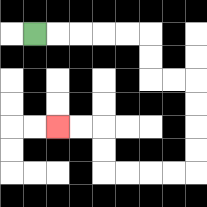{'start': '[1, 1]', 'end': '[2, 5]', 'path_directions': 'R,R,R,R,R,D,D,R,R,D,D,D,D,L,L,L,L,U,U,L,L', 'path_coordinates': '[[1, 1], [2, 1], [3, 1], [4, 1], [5, 1], [6, 1], [6, 2], [6, 3], [7, 3], [8, 3], [8, 4], [8, 5], [8, 6], [8, 7], [7, 7], [6, 7], [5, 7], [4, 7], [4, 6], [4, 5], [3, 5], [2, 5]]'}